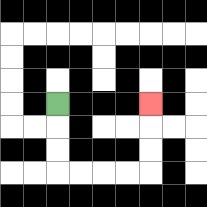{'start': '[2, 4]', 'end': '[6, 4]', 'path_directions': 'D,D,D,R,R,R,R,U,U,U', 'path_coordinates': '[[2, 4], [2, 5], [2, 6], [2, 7], [3, 7], [4, 7], [5, 7], [6, 7], [6, 6], [6, 5], [6, 4]]'}